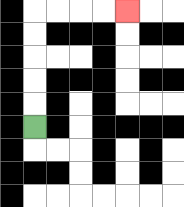{'start': '[1, 5]', 'end': '[5, 0]', 'path_directions': 'U,U,U,U,U,R,R,R,R', 'path_coordinates': '[[1, 5], [1, 4], [1, 3], [1, 2], [1, 1], [1, 0], [2, 0], [3, 0], [4, 0], [5, 0]]'}